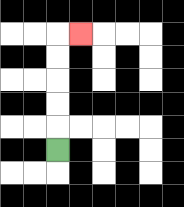{'start': '[2, 6]', 'end': '[3, 1]', 'path_directions': 'U,U,U,U,U,R', 'path_coordinates': '[[2, 6], [2, 5], [2, 4], [2, 3], [2, 2], [2, 1], [3, 1]]'}